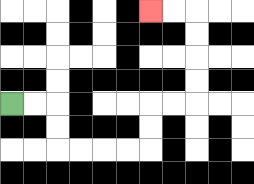{'start': '[0, 4]', 'end': '[6, 0]', 'path_directions': 'R,R,D,D,R,R,R,R,U,U,R,R,U,U,U,U,L,L', 'path_coordinates': '[[0, 4], [1, 4], [2, 4], [2, 5], [2, 6], [3, 6], [4, 6], [5, 6], [6, 6], [6, 5], [6, 4], [7, 4], [8, 4], [8, 3], [8, 2], [8, 1], [8, 0], [7, 0], [6, 0]]'}